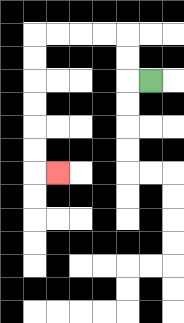{'start': '[6, 3]', 'end': '[2, 7]', 'path_directions': 'L,U,U,L,L,L,L,D,D,D,D,D,D,R', 'path_coordinates': '[[6, 3], [5, 3], [5, 2], [5, 1], [4, 1], [3, 1], [2, 1], [1, 1], [1, 2], [1, 3], [1, 4], [1, 5], [1, 6], [1, 7], [2, 7]]'}